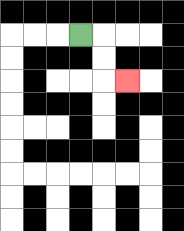{'start': '[3, 1]', 'end': '[5, 3]', 'path_directions': 'R,D,D,R', 'path_coordinates': '[[3, 1], [4, 1], [4, 2], [4, 3], [5, 3]]'}